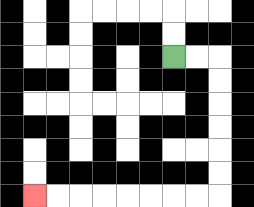{'start': '[7, 2]', 'end': '[1, 8]', 'path_directions': 'R,R,D,D,D,D,D,D,L,L,L,L,L,L,L,L', 'path_coordinates': '[[7, 2], [8, 2], [9, 2], [9, 3], [9, 4], [9, 5], [9, 6], [9, 7], [9, 8], [8, 8], [7, 8], [6, 8], [5, 8], [4, 8], [3, 8], [2, 8], [1, 8]]'}